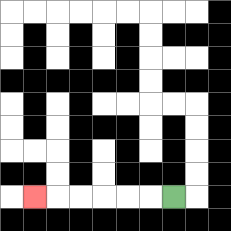{'start': '[7, 8]', 'end': '[1, 8]', 'path_directions': 'L,L,L,L,L,L', 'path_coordinates': '[[7, 8], [6, 8], [5, 8], [4, 8], [3, 8], [2, 8], [1, 8]]'}